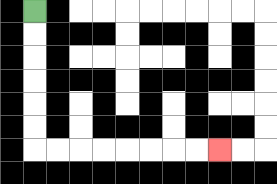{'start': '[1, 0]', 'end': '[9, 6]', 'path_directions': 'D,D,D,D,D,D,R,R,R,R,R,R,R,R', 'path_coordinates': '[[1, 0], [1, 1], [1, 2], [1, 3], [1, 4], [1, 5], [1, 6], [2, 6], [3, 6], [4, 6], [5, 6], [6, 6], [7, 6], [8, 6], [9, 6]]'}